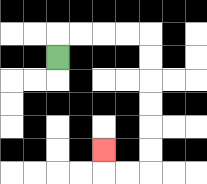{'start': '[2, 2]', 'end': '[4, 6]', 'path_directions': 'U,R,R,R,R,D,D,D,D,D,D,L,L,U', 'path_coordinates': '[[2, 2], [2, 1], [3, 1], [4, 1], [5, 1], [6, 1], [6, 2], [6, 3], [6, 4], [6, 5], [6, 6], [6, 7], [5, 7], [4, 7], [4, 6]]'}